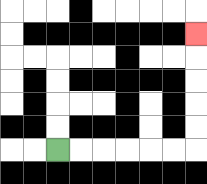{'start': '[2, 6]', 'end': '[8, 1]', 'path_directions': 'R,R,R,R,R,R,U,U,U,U,U', 'path_coordinates': '[[2, 6], [3, 6], [4, 6], [5, 6], [6, 6], [7, 6], [8, 6], [8, 5], [8, 4], [8, 3], [8, 2], [8, 1]]'}